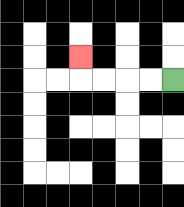{'start': '[7, 3]', 'end': '[3, 2]', 'path_directions': 'L,L,L,L,U', 'path_coordinates': '[[7, 3], [6, 3], [5, 3], [4, 3], [3, 3], [3, 2]]'}